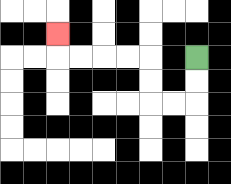{'start': '[8, 2]', 'end': '[2, 1]', 'path_directions': 'D,D,L,L,U,U,L,L,L,L,U', 'path_coordinates': '[[8, 2], [8, 3], [8, 4], [7, 4], [6, 4], [6, 3], [6, 2], [5, 2], [4, 2], [3, 2], [2, 2], [2, 1]]'}